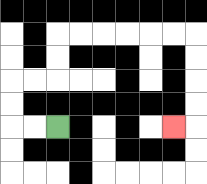{'start': '[2, 5]', 'end': '[7, 5]', 'path_directions': 'L,L,U,U,R,R,U,U,R,R,R,R,R,R,D,D,D,D,L', 'path_coordinates': '[[2, 5], [1, 5], [0, 5], [0, 4], [0, 3], [1, 3], [2, 3], [2, 2], [2, 1], [3, 1], [4, 1], [5, 1], [6, 1], [7, 1], [8, 1], [8, 2], [8, 3], [8, 4], [8, 5], [7, 5]]'}